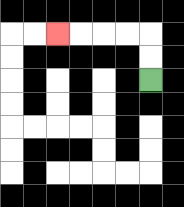{'start': '[6, 3]', 'end': '[2, 1]', 'path_directions': 'U,U,L,L,L,L', 'path_coordinates': '[[6, 3], [6, 2], [6, 1], [5, 1], [4, 1], [3, 1], [2, 1]]'}